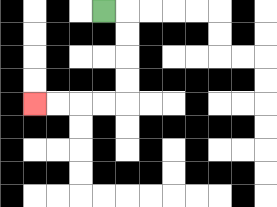{'start': '[4, 0]', 'end': '[1, 4]', 'path_directions': 'R,D,D,D,D,L,L,L,L', 'path_coordinates': '[[4, 0], [5, 0], [5, 1], [5, 2], [5, 3], [5, 4], [4, 4], [3, 4], [2, 4], [1, 4]]'}